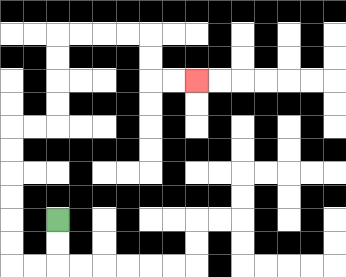{'start': '[2, 9]', 'end': '[8, 3]', 'path_directions': 'D,D,L,L,U,U,U,U,U,U,R,R,U,U,U,U,R,R,R,R,D,D,R,R', 'path_coordinates': '[[2, 9], [2, 10], [2, 11], [1, 11], [0, 11], [0, 10], [0, 9], [0, 8], [0, 7], [0, 6], [0, 5], [1, 5], [2, 5], [2, 4], [2, 3], [2, 2], [2, 1], [3, 1], [4, 1], [5, 1], [6, 1], [6, 2], [6, 3], [7, 3], [8, 3]]'}